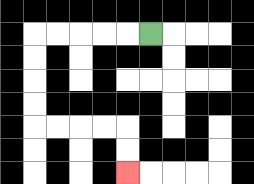{'start': '[6, 1]', 'end': '[5, 7]', 'path_directions': 'L,L,L,L,L,D,D,D,D,R,R,R,R,D,D', 'path_coordinates': '[[6, 1], [5, 1], [4, 1], [3, 1], [2, 1], [1, 1], [1, 2], [1, 3], [1, 4], [1, 5], [2, 5], [3, 5], [4, 5], [5, 5], [5, 6], [5, 7]]'}